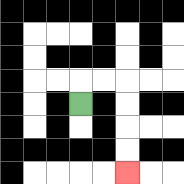{'start': '[3, 4]', 'end': '[5, 7]', 'path_directions': 'U,R,R,D,D,D,D', 'path_coordinates': '[[3, 4], [3, 3], [4, 3], [5, 3], [5, 4], [5, 5], [5, 6], [5, 7]]'}